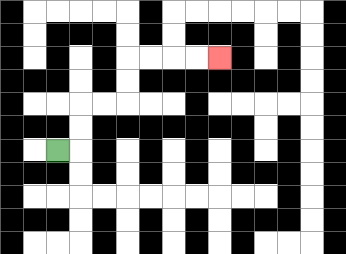{'start': '[2, 6]', 'end': '[9, 2]', 'path_directions': 'R,U,U,R,R,U,U,R,R,R,R', 'path_coordinates': '[[2, 6], [3, 6], [3, 5], [3, 4], [4, 4], [5, 4], [5, 3], [5, 2], [6, 2], [7, 2], [8, 2], [9, 2]]'}